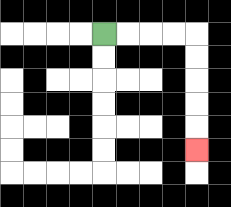{'start': '[4, 1]', 'end': '[8, 6]', 'path_directions': 'R,R,R,R,D,D,D,D,D', 'path_coordinates': '[[4, 1], [5, 1], [6, 1], [7, 1], [8, 1], [8, 2], [8, 3], [8, 4], [8, 5], [8, 6]]'}